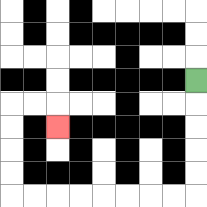{'start': '[8, 3]', 'end': '[2, 5]', 'path_directions': 'D,D,D,D,D,L,L,L,L,L,L,L,L,U,U,U,U,R,R,D', 'path_coordinates': '[[8, 3], [8, 4], [8, 5], [8, 6], [8, 7], [8, 8], [7, 8], [6, 8], [5, 8], [4, 8], [3, 8], [2, 8], [1, 8], [0, 8], [0, 7], [0, 6], [0, 5], [0, 4], [1, 4], [2, 4], [2, 5]]'}